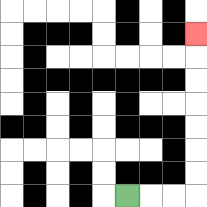{'start': '[5, 8]', 'end': '[8, 1]', 'path_directions': 'R,R,R,U,U,U,U,U,U,U', 'path_coordinates': '[[5, 8], [6, 8], [7, 8], [8, 8], [8, 7], [8, 6], [8, 5], [8, 4], [8, 3], [8, 2], [8, 1]]'}